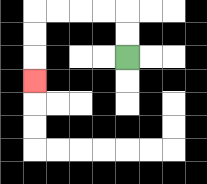{'start': '[5, 2]', 'end': '[1, 3]', 'path_directions': 'U,U,L,L,L,L,D,D,D', 'path_coordinates': '[[5, 2], [5, 1], [5, 0], [4, 0], [3, 0], [2, 0], [1, 0], [1, 1], [1, 2], [1, 3]]'}